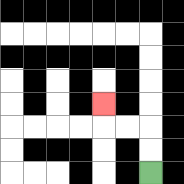{'start': '[6, 7]', 'end': '[4, 4]', 'path_directions': 'U,U,L,L,U', 'path_coordinates': '[[6, 7], [6, 6], [6, 5], [5, 5], [4, 5], [4, 4]]'}